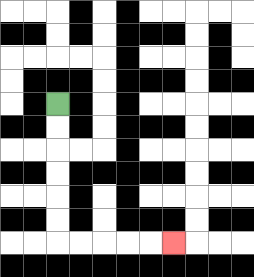{'start': '[2, 4]', 'end': '[7, 10]', 'path_directions': 'D,D,D,D,D,D,R,R,R,R,R', 'path_coordinates': '[[2, 4], [2, 5], [2, 6], [2, 7], [2, 8], [2, 9], [2, 10], [3, 10], [4, 10], [5, 10], [6, 10], [7, 10]]'}